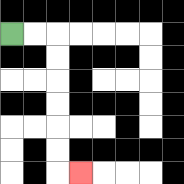{'start': '[0, 1]', 'end': '[3, 7]', 'path_directions': 'R,R,D,D,D,D,D,D,R', 'path_coordinates': '[[0, 1], [1, 1], [2, 1], [2, 2], [2, 3], [2, 4], [2, 5], [2, 6], [2, 7], [3, 7]]'}